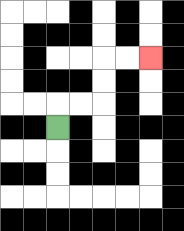{'start': '[2, 5]', 'end': '[6, 2]', 'path_directions': 'U,R,R,U,U,R,R', 'path_coordinates': '[[2, 5], [2, 4], [3, 4], [4, 4], [4, 3], [4, 2], [5, 2], [6, 2]]'}